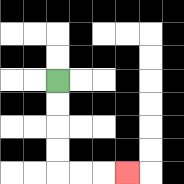{'start': '[2, 3]', 'end': '[5, 7]', 'path_directions': 'D,D,D,D,R,R,R', 'path_coordinates': '[[2, 3], [2, 4], [2, 5], [2, 6], [2, 7], [3, 7], [4, 7], [5, 7]]'}